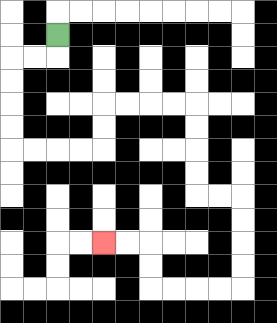{'start': '[2, 1]', 'end': '[4, 10]', 'path_directions': 'D,L,L,D,D,D,D,R,R,R,R,U,U,R,R,R,R,D,D,D,D,R,R,D,D,D,D,L,L,L,L,U,U,L,L', 'path_coordinates': '[[2, 1], [2, 2], [1, 2], [0, 2], [0, 3], [0, 4], [0, 5], [0, 6], [1, 6], [2, 6], [3, 6], [4, 6], [4, 5], [4, 4], [5, 4], [6, 4], [7, 4], [8, 4], [8, 5], [8, 6], [8, 7], [8, 8], [9, 8], [10, 8], [10, 9], [10, 10], [10, 11], [10, 12], [9, 12], [8, 12], [7, 12], [6, 12], [6, 11], [6, 10], [5, 10], [4, 10]]'}